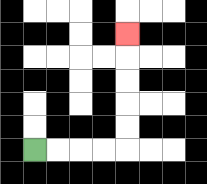{'start': '[1, 6]', 'end': '[5, 1]', 'path_directions': 'R,R,R,R,U,U,U,U,U', 'path_coordinates': '[[1, 6], [2, 6], [3, 6], [4, 6], [5, 6], [5, 5], [5, 4], [5, 3], [5, 2], [5, 1]]'}